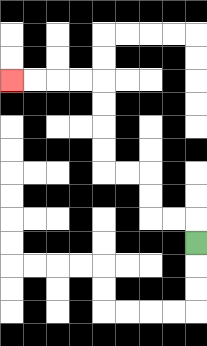{'start': '[8, 10]', 'end': '[0, 3]', 'path_directions': 'U,L,L,U,U,L,L,U,U,U,U,L,L,L,L', 'path_coordinates': '[[8, 10], [8, 9], [7, 9], [6, 9], [6, 8], [6, 7], [5, 7], [4, 7], [4, 6], [4, 5], [4, 4], [4, 3], [3, 3], [2, 3], [1, 3], [0, 3]]'}